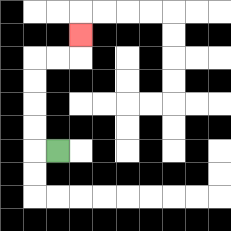{'start': '[2, 6]', 'end': '[3, 1]', 'path_directions': 'L,U,U,U,U,R,R,U', 'path_coordinates': '[[2, 6], [1, 6], [1, 5], [1, 4], [1, 3], [1, 2], [2, 2], [3, 2], [3, 1]]'}